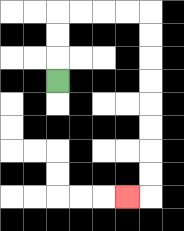{'start': '[2, 3]', 'end': '[5, 8]', 'path_directions': 'U,U,U,R,R,R,R,D,D,D,D,D,D,D,D,L', 'path_coordinates': '[[2, 3], [2, 2], [2, 1], [2, 0], [3, 0], [4, 0], [5, 0], [6, 0], [6, 1], [6, 2], [6, 3], [6, 4], [6, 5], [6, 6], [6, 7], [6, 8], [5, 8]]'}